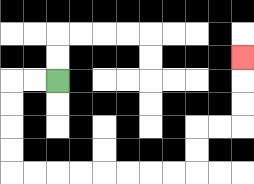{'start': '[2, 3]', 'end': '[10, 2]', 'path_directions': 'L,L,D,D,D,D,R,R,R,R,R,R,R,R,U,U,R,R,U,U,U', 'path_coordinates': '[[2, 3], [1, 3], [0, 3], [0, 4], [0, 5], [0, 6], [0, 7], [1, 7], [2, 7], [3, 7], [4, 7], [5, 7], [6, 7], [7, 7], [8, 7], [8, 6], [8, 5], [9, 5], [10, 5], [10, 4], [10, 3], [10, 2]]'}